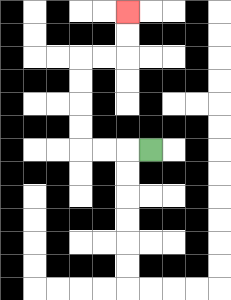{'start': '[6, 6]', 'end': '[5, 0]', 'path_directions': 'L,L,L,U,U,U,U,R,R,U,U', 'path_coordinates': '[[6, 6], [5, 6], [4, 6], [3, 6], [3, 5], [3, 4], [3, 3], [3, 2], [4, 2], [5, 2], [5, 1], [5, 0]]'}